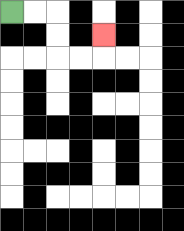{'start': '[0, 0]', 'end': '[4, 1]', 'path_directions': 'R,R,D,D,R,R,U', 'path_coordinates': '[[0, 0], [1, 0], [2, 0], [2, 1], [2, 2], [3, 2], [4, 2], [4, 1]]'}